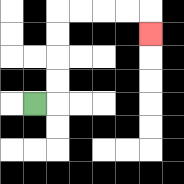{'start': '[1, 4]', 'end': '[6, 1]', 'path_directions': 'R,U,U,U,U,R,R,R,R,D', 'path_coordinates': '[[1, 4], [2, 4], [2, 3], [2, 2], [2, 1], [2, 0], [3, 0], [4, 0], [5, 0], [6, 0], [6, 1]]'}